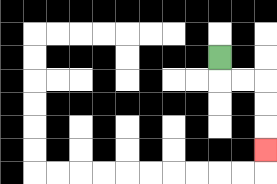{'start': '[9, 2]', 'end': '[11, 6]', 'path_directions': 'D,R,R,D,D,D', 'path_coordinates': '[[9, 2], [9, 3], [10, 3], [11, 3], [11, 4], [11, 5], [11, 6]]'}